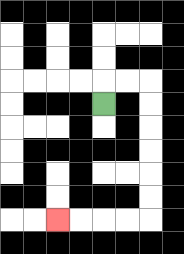{'start': '[4, 4]', 'end': '[2, 9]', 'path_directions': 'U,R,R,D,D,D,D,D,D,L,L,L,L', 'path_coordinates': '[[4, 4], [4, 3], [5, 3], [6, 3], [6, 4], [6, 5], [6, 6], [6, 7], [6, 8], [6, 9], [5, 9], [4, 9], [3, 9], [2, 9]]'}